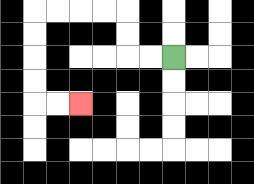{'start': '[7, 2]', 'end': '[3, 4]', 'path_directions': 'L,L,U,U,L,L,L,L,D,D,D,D,R,R', 'path_coordinates': '[[7, 2], [6, 2], [5, 2], [5, 1], [5, 0], [4, 0], [3, 0], [2, 0], [1, 0], [1, 1], [1, 2], [1, 3], [1, 4], [2, 4], [3, 4]]'}